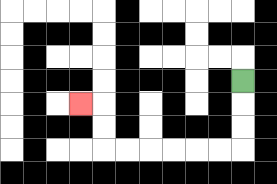{'start': '[10, 3]', 'end': '[3, 4]', 'path_directions': 'D,D,D,L,L,L,L,L,L,U,U,L', 'path_coordinates': '[[10, 3], [10, 4], [10, 5], [10, 6], [9, 6], [8, 6], [7, 6], [6, 6], [5, 6], [4, 6], [4, 5], [4, 4], [3, 4]]'}